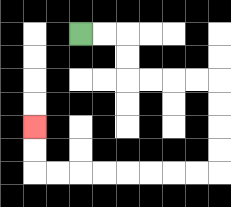{'start': '[3, 1]', 'end': '[1, 5]', 'path_directions': 'R,R,D,D,R,R,R,R,D,D,D,D,L,L,L,L,L,L,L,L,U,U', 'path_coordinates': '[[3, 1], [4, 1], [5, 1], [5, 2], [5, 3], [6, 3], [7, 3], [8, 3], [9, 3], [9, 4], [9, 5], [9, 6], [9, 7], [8, 7], [7, 7], [6, 7], [5, 7], [4, 7], [3, 7], [2, 7], [1, 7], [1, 6], [1, 5]]'}